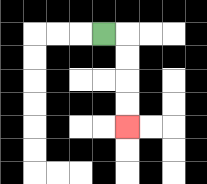{'start': '[4, 1]', 'end': '[5, 5]', 'path_directions': 'R,D,D,D,D', 'path_coordinates': '[[4, 1], [5, 1], [5, 2], [5, 3], [5, 4], [5, 5]]'}